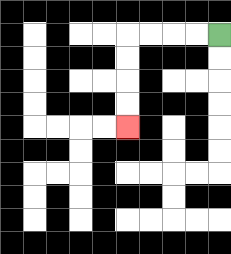{'start': '[9, 1]', 'end': '[5, 5]', 'path_directions': 'L,L,L,L,D,D,D,D', 'path_coordinates': '[[9, 1], [8, 1], [7, 1], [6, 1], [5, 1], [5, 2], [5, 3], [5, 4], [5, 5]]'}